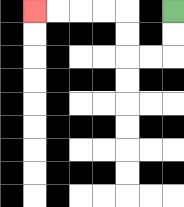{'start': '[7, 0]', 'end': '[1, 0]', 'path_directions': 'D,D,L,L,U,U,L,L,L,L', 'path_coordinates': '[[7, 0], [7, 1], [7, 2], [6, 2], [5, 2], [5, 1], [5, 0], [4, 0], [3, 0], [2, 0], [1, 0]]'}